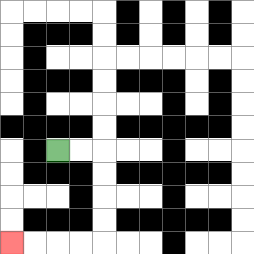{'start': '[2, 6]', 'end': '[0, 10]', 'path_directions': 'R,R,D,D,D,D,L,L,L,L', 'path_coordinates': '[[2, 6], [3, 6], [4, 6], [4, 7], [4, 8], [4, 9], [4, 10], [3, 10], [2, 10], [1, 10], [0, 10]]'}